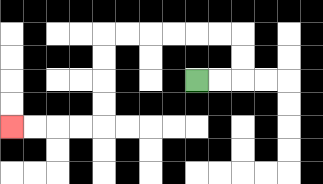{'start': '[8, 3]', 'end': '[0, 5]', 'path_directions': 'R,R,U,U,L,L,L,L,L,L,D,D,D,D,L,L,L,L', 'path_coordinates': '[[8, 3], [9, 3], [10, 3], [10, 2], [10, 1], [9, 1], [8, 1], [7, 1], [6, 1], [5, 1], [4, 1], [4, 2], [4, 3], [4, 4], [4, 5], [3, 5], [2, 5], [1, 5], [0, 5]]'}